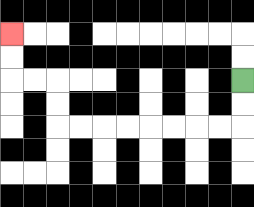{'start': '[10, 3]', 'end': '[0, 1]', 'path_directions': 'D,D,L,L,L,L,L,L,L,L,U,U,L,L,U,U', 'path_coordinates': '[[10, 3], [10, 4], [10, 5], [9, 5], [8, 5], [7, 5], [6, 5], [5, 5], [4, 5], [3, 5], [2, 5], [2, 4], [2, 3], [1, 3], [0, 3], [0, 2], [0, 1]]'}